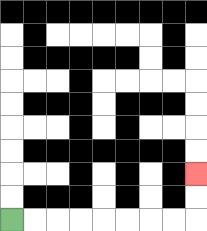{'start': '[0, 9]', 'end': '[8, 7]', 'path_directions': 'R,R,R,R,R,R,R,R,U,U', 'path_coordinates': '[[0, 9], [1, 9], [2, 9], [3, 9], [4, 9], [5, 9], [6, 9], [7, 9], [8, 9], [8, 8], [8, 7]]'}